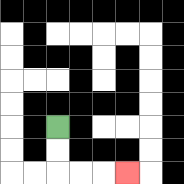{'start': '[2, 5]', 'end': '[5, 7]', 'path_directions': 'D,D,R,R,R', 'path_coordinates': '[[2, 5], [2, 6], [2, 7], [3, 7], [4, 7], [5, 7]]'}